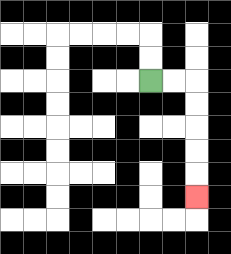{'start': '[6, 3]', 'end': '[8, 8]', 'path_directions': 'R,R,D,D,D,D,D', 'path_coordinates': '[[6, 3], [7, 3], [8, 3], [8, 4], [8, 5], [8, 6], [8, 7], [8, 8]]'}